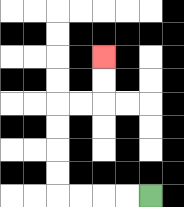{'start': '[6, 8]', 'end': '[4, 2]', 'path_directions': 'L,L,L,L,U,U,U,U,R,R,U,U', 'path_coordinates': '[[6, 8], [5, 8], [4, 8], [3, 8], [2, 8], [2, 7], [2, 6], [2, 5], [2, 4], [3, 4], [4, 4], [4, 3], [4, 2]]'}